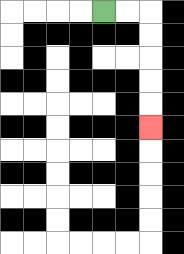{'start': '[4, 0]', 'end': '[6, 5]', 'path_directions': 'R,R,D,D,D,D,D', 'path_coordinates': '[[4, 0], [5, 0], [6, 0], [6, 1], [6, 2], [6, 3], [6, 4], [6, 5]]'}